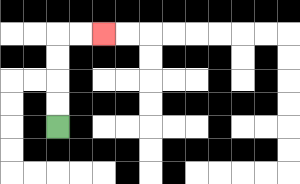{'start': '[2, 5]', 'end': '[4, 1]', 'path_directions': 'U,U,U,U,R,R', 'path_coordinates': '[[2, 5], [2, 4], [2, 3], [2, 2], [2, 1], [3, 1], [4, 1]]'}